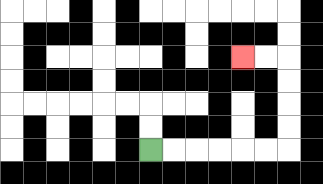{'start': '[6, 6]', 'end': '[10, 2]', 'path_directions': 'R,R,R,R,R,R,U,U,U,U,L,L', 'path_coordinates': '[[6, 6], [7, 6], [8, 6], [9, 6], [10, 6], [11, 6], [12, 6], [12, 5], [12, 4], [12, 3], [12, 2], [11, 2], [10, 2]]'}